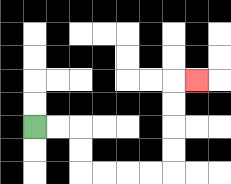{'start': '[1, 5]', 'end': '[8, 3]', 'path_directions': 'R,R,D,D,R,R,R,R,U,U,U,U,R', 'path_coordinates': '[[1, 5], [2, 5], [3, 5], [3, 6], [3, 7], [4, 7], [5, 7], [6, 7], [7, 7], [7, 6], [7, 5], [7, 4], [7, 3], [8, 3]]'}